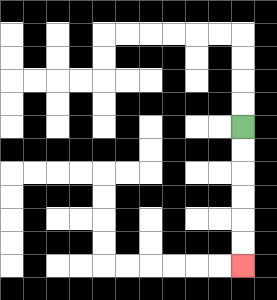{'start': '[10, 5]', 'end': '[10, 11]', 'path_directions': 'D,D,D,D,D,D', 'path_coordinates': '[[10, 5], [10, 6], [10, 7], [10, 8], [10, 9], [10, 10], [10, 11]]'}